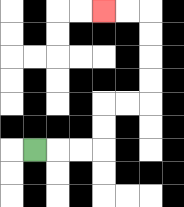{'start': '[1, 6]', 'end': '[4, 0]', 'path_directions': 'R,R,R,U,U,R,R,U,U,U,U,L,L', 'path_coordinates': '[[1, 6], [2, 6], [3, 6], [4, 6], [4, 5], [4, 4], [5, 4], [6, 4], [6, 3], [6, 2], [6, 1], [6, 0], [5, 0], [4, 0]]'}